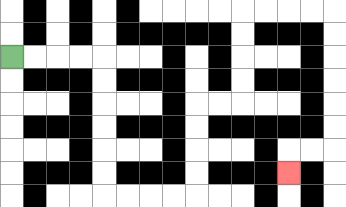{'start': '[0, 2]', 'end': '[12, 7]', 'path_directions': 'R,R,R,R,D,D,D,D,D,D,R,R,R,R,U,U,U,U,R,R,U,U,U,U,R,R,R,R,D,D,D,D,D,D,L,L,D', 'path_coordinates': '[[0, 2], [1, 2], [2, 2], [3, 2], [4, 2], [4, 3], [4, 4], [4, 5], [4, 6], [4, 7], [4, 8], [5, 8], [6, 8], [7, 8], [8, 8], [8, 7], [8, 6], [8, 5], [8, 4], [9, 4], [10, 4], [10, 3], [10, 2], [10, 1], [10, 0], [11, 0], [12, 0], [13, 0], [14, 0], [14, 1], [14, 2], [14, 3], [14, 4], [14, 5], [14, 6], [13, 6], [12, 6], [12, 7]]'}